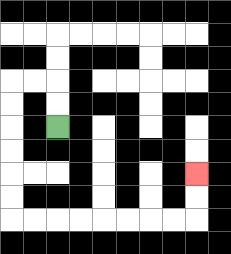{'start': '[2, 5]', 'end': '[8, 7]', 'path_directions': 'U,U,L,L,D,D,D,D,D,D,R,R,R,R,R,R,R,R,U,U', 'path_coordinates': '[[2, 5], [2, 4], [2, 3], [1, 3], [0, 3], [0, 4], [0, 5], [0, 6], [0, 7], [0, 8], [0, 9], [1, 9], [2, 9], [3, 9], [4, 9], [5, 9], [6, 9], [7, 9], [8, 9], [8, 8], [8, 7]]'}